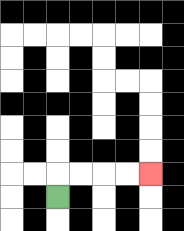{'start': '[2, 8]', 'end': '[6, 7]', 'path_directions': 'U,R,R,R,R', 'path_coordinates': '[[2, 8], [2, 7], [3, 7], [4, 7], [5, 7], [6, 7]]'}